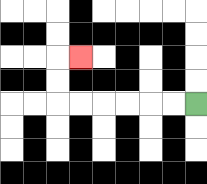{'start': '[8, 4]', 'end': '[3, 2]', 'path_directions': 'L,L,L,L,L,L,U,U,R', 'path_coordinates': '[[8, 4], [7, 4], [6, 4], [5, 4], [4, 4], [3, 4], [2, 4], [2, 3], [2, 2], [3, 2]]'}